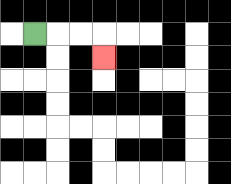{'start': '[1, 1]', 'end': '[4, 2]', 'path_directions': 'R,R,R,D', 'path_coordinates': '[[1, 1], [2, 1], [3, 1], [4, 1], [4, 2]]'}